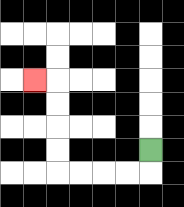{'start': '[6, 6]', 'end': '[1, 3]', 'path_directions': 'D,L,L,L,L,U,U,U,U,L', 'path_coordinates': '[[6, 6], [6, 7], [5, 7], [4, 7], [3, 7], [2, 7], [2, 6], [2, 5], [2, 4], [2, 3], [1, 3]]'}